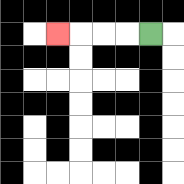{'start': '[6, 1]', 'end': '[2, 1]', 'path_directions': 'L,L,L,L', 'path_coordinates': '[[6, 1], [5, 1], [4, 1], [3, 1], [2, 1]]'}